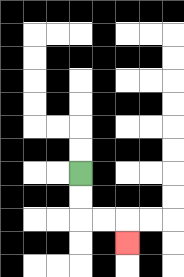{'start': '[3, 7]', 'end': '[5, 10]', 'path_directions': 'D,D,R,R,D', 'path_coordinates': '[[3, 7], [3, 8], [3, 9], [4, 9], [5, 9], [5, 10]]'}